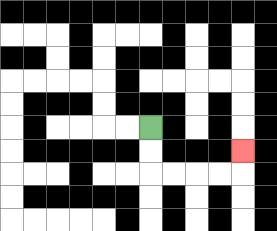{'start': '[6, 5]', 'end': '[10, 6]', 'path_directions': 'D,D,R,R,R,R,U', 'path_coordinates': '[[6, 5], [6, 6], [6, 7], [7, 7], [8, 7], [9, 7], [10, 7], [10, 6]]'}